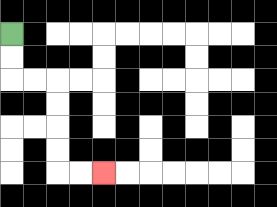{'start': '[0, 1]', 'end': '[4, 7]', 'path_directions': 'D,D,R,R,D,D,D,D,R,R', 'path_coordinates': '[[0, 1], [0, 2], [0, 3], [1, 3], [2, 3], [2, 4], [2, 5], [2, 6], [2, 7], [3, 7], [4, 7]]'}